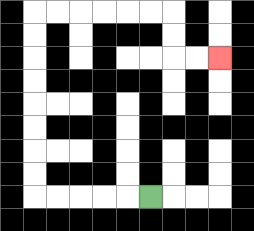{'start': '[6, 8]', 'end': '[9, 2]', 'path_directions': 'L,L,L,L,L,U,U,U,U,U,U,U,U,R,R,R,R,R,R,D,D,R,R', 'path_coordinates': '[[6, 8], [5, 8], [4, 8], [3, 8], [2, 8], [1, 8], [1, 7], [1, 6], [1, 5], [1, 4], [1, 3], [1, 2], [1, 1], [1, 0], [2, 0], [3, 0], [4, 0], [5, 0], [6, 0], [7, 0], [7, 1], [7, 2], [8, 2], [9, 2]]'}